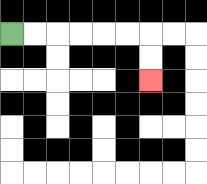{'start': '[0, 1]', 'end': '[6, 3]', 'path_directions': 'R,R,R,R,R,R,D,D', 'path_coordinates': '[[0, 1], [1, 1], [2, 1], [3, 1], [4, 1], [5, 1], [6, 1], [6, 2], [6, 3]]'}